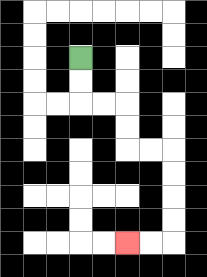{'start': '[3, 2]', 'end': '[5, 10]', 'path_directions': 'D,D,R,R,D,D,R,R,D,D,D,D,L,L', 'path_coordinates': '[[3, 2], [3, 3], [3, 4], [4, 4], [5, 4], [5, 5], [5, 6], [6, 6], [7, 6], [7, 7], [7, 8], [7, 9], [7, 10], [6, 10], [5, 10]]'}